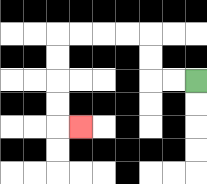{'start': '[8, 3]', 'end': '[3, 5]', 'path_directions': 'L,L,U,U,L,L,L,L,D,D,D,D,R', 'path_coordinates': '[[8, 3], [7, 3], [6, 3], [6, 2], [6, 1], [5, 1], [4, 1], [3, 1], [2, 1], [2, 2], [2, 3], [2, 4], [2, 5], [3, 5]]'}